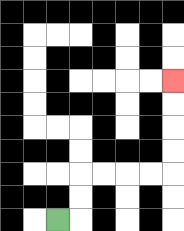{'start': '[2, 9]', 'end': '[7, 3]', 'path_directions': 'R,U,U,R,R,R,R,U,U,U,U', 'path_coordinates': '[[2, 9], [3, 9], [3, 8], [3, 7], [4, 7], [5, 7], [6, 7], [7, 7], [7, 6], [7, 5], [7, 4], [7, 3]]'}